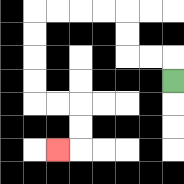{'start': '[7, 3]', 'end': '[2, 6]', 'path_directions': 'U,L,L,U,U,L,L,L,L,D,D,D,D,R,R,D,D,L', 'path_coordinates': '[[7, 3], [7, 2], [6, 2], [5, 2], [5, 1], [5, 0], [4, 0], [3, 0], [2, 0], [1, 0], [1, 1], [1, 2], [1, 3], [1, 4], [2, 4], [3, 4], [3, 5], [3, 6], [2, 6]]'}